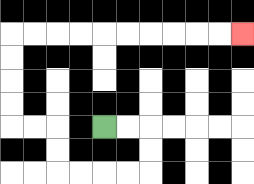{'start': '[4, 5]', 'end': '[10, 1]', 'path_directions': 'R,R,D,D,L,L,L,L,U,U,L,L,U,U,U,U,R,R,R,R,R,R,R,R,R,R', 'path_coordinates': '[[4, 5], [5, 5], [6, 5], [6, 6], [6, 7], [5, 7], [4, 7], [3, 7], [2, 7], [2, 6], [2, 5], [1, 5], [0, 5], [0, 4], [0, 3], [0, 2], [0, 1], [1, 1], [2, 1], [3, 1], [4, 1], [5, 1], [6, 1], [7, 1], [8, 1], [9, 1], [10, 1]]'}